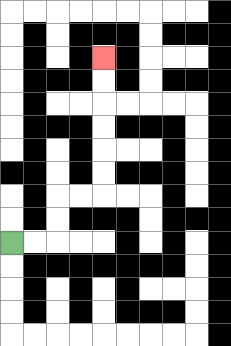{'start': '[0, 10]', 'end': '[4, 2]', 'path_directions': 'R,R,U,U,R,R,U,U,U,U,U,U', 'path_coordinates': '[[0, 10], [1, 10], [2, 10], [2, 9], [2, 8], [3, 8], [4, 8], [4, 7], [4, 6], [4, 5], [4, 4], [4, 3], [4, 2]]'}